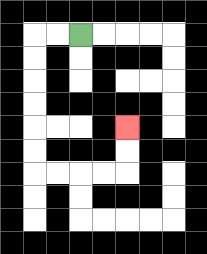{'start': '[3, 1]', 'end': '[5, 5]', 'path_directions': 'L,L,D,D,D,D,D,D,R,R,R,R,U,U', 'path_coordinates': '[[3, 1], [2, 1], [1, 1], [1, 2], [1, 3], [1, 4], [1, 5], [1, 6], [1, 7], [2, 7], [3, 7], [4, 7], [5, 7], [5, 6], [5, 5]]'}